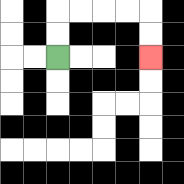{'start': '[2, 2]', 'end': '[6, 2]', 'path_directions': 'U,U,R,R,R,R,D,D', 'path_coordinates': '[[2, 2], [2, 1], [2, 0], [3, 0], [4, 0], [5, 0], [6, 0], [6, 1], [6, 2]]'}